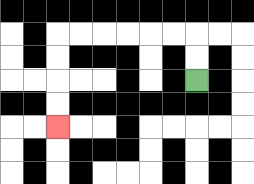{'start': '[8, 3]', 'end': '[2, 5]', 'path_directions': 'U,U,L,L,L,L,L,L,D,D,D,D', 'path_coordinates': '[[8, 3], [8, 2], [8, 1], [7, 1], [6, 1], [5, 1], [4, 1], [3, 1], [2, 1], [2, 2], [2, 3], [2, 4], [2, 5]]'}